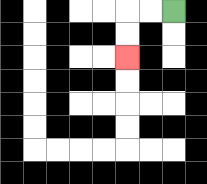{'start': '[7, 0]', 'end': '[5, 2]', 'path_directions': 'L,L,D,D', 'path_coordinates': '[[7, 0], [6, 0], [5, 0], [5, 1], [5, 2]]'}